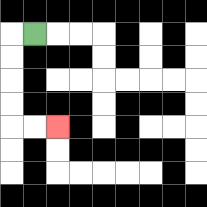{'start': '[1, 1]', 'end': '[2, 5]', 'path_directions': 'L,D,D,D,D,R,R', 'path_coordinates': '[[1, 1], [0, 1], [0, 2], [0, 3], [0, 4], [0, 5], [1, 5], [2, 5]]'}